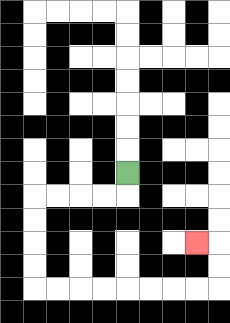{'start': '[5, 7]', 'end': '[8, 10]', 'path_directions': 'D,L,L,L,L,D,D,D,D,R,R,R,R,R,R,R,R,U,U,L', 'path_coordinates': '[[5, 7], [5, 8], [4, 8], [3, 8], [2, 8], [1, 8], [1, 9], [1, 10], [1, 11], [1, 12], [2, 12], [3, 12], [4, 12], [5, 12], [6, 12], [7, 12], [8, 12], [9, 12], [9, 11], [9, 10], [8, 10]]'}